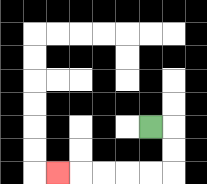{'start': '[6, 5]', 'end': '[2, 7]', 'path_directions': 'R,D,D,L,L,L,L,L', 'path_coordinates': '[[6, 5], [7, 5], [7, 6], [7, 7], [6, 7], [5, 7], [4, 7], [3, 7], [2, 7]]'}